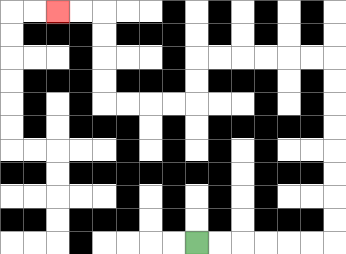{'start': '[8, 10]', 'end': '[2, 0]', 'path_directions': 'R,R,R,R,R,R,U,U,U,U,U,U,U,U,L,L,L,L,L,L,D,D,L,L,L,L,U,U,U,U,L,L', 'path_coordinates': '[[8, 10], [9, 10], [10, 10], [11, 10], [12, 10], [13, 10], [14, 10], [14, 9], [14, 8], [14, 7], [14, 6], [14, 5], [14, 4], [14, 3], [14, 2], [13, 2], [12, 2], [11, 2], [10, 2], [9, 2], [8, 2], [8, 3], [8, 4], [7, 4], [6, 4], [5, 4], [4, 4], [4, 3], [4, 2], [4, 1], [4, 0], [3, 0], [2, 0]]'}